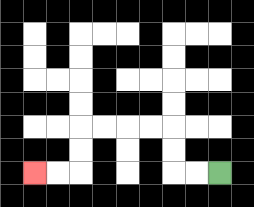{'start': '[9, 7]', 'end': '[1, 7]', 'path_directions': 'L,L,U,U,L,L,L,L,D,D,L,L', 'path_coordinates': '[[9, 7], [8, 7], [7, 7], [7, 6], [7, 5], [6, 5], [5, 5], [4, 5], [3, 5], [3, 6], [3, 7], [2, 7], [1, 7]]'}